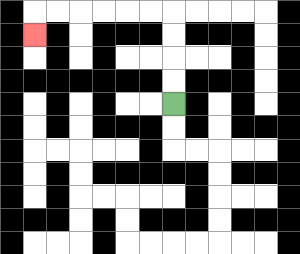{'start': '[7, 4]', 'end': '[1, 1]', 'path_directions': 'U,U,U,U,L,L,L,L,L,L,D', 'path_coordinates': '[[7, 4], [7, 3], [7, 2], [7, 1], [7, 0], [6, 0], [5, 0], [4, 0], [3, 0], [2, 0], [1, 0], [1, 1]]'}